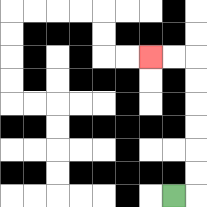{'start': '[7, 8]', 'end': '[6, 2]', 'path_directions': 'R,U,U,U,U,U,U,L,L', 'path_coordinates': '[[7, 8], [8, 8], [8, 7], [8, 6], [8, 5], [8, 4], [8, 3], [8, 2], [7, 2], [6, 2]]'}